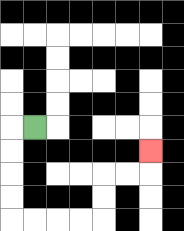{'start': '[1, 5]', 'end': '[6, 6]', 'path_directions': 'L,D,D,D,D,R,R,R,R,U,U,R,R,U', 'path_coordinates': '[[1, 5], [0, 5], [0, 6], [0, 7], [0, 8], [0, 9], [1, 9], [2, 9], [3, 9], [4, 9], [4, 8], [4, 7], [5, 7], [6, 7], [6, 6]]'}